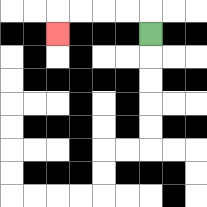{'start': '[6, 1]', 'end': '[2, 1]', 'path_directions': 'U,L,L,L,L,D', 'path_coordinates': '[[6, 1], [6, 0], [5, 0], [4, 0], [3, 0], [2, 0], [2, 1]]'}